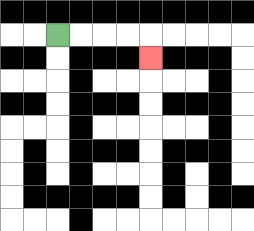{'start': '[2, 1]', 'end': '[6, 2]', 'path_directions': 'R,R,R,R,D', 'path_coordinates': '[[2, 1], [3, 1], [4, 1], [5, 1], [6, 1], [6, 2]]'}